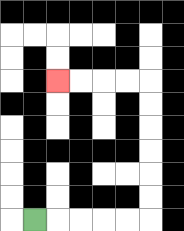{'start': '[1, 9]', 'end': '[2, 3]', 'path_directions': 'R,R,R,R,R,U,U,U,U,U,U,L,L,L,L', 'path_coordinates': '[[1, 9], [2, 9], [3, 9], [4, 9], [5, 9], [6, 9], [6, 8], [6, 7], [6, 6], [6, 5], [6, 4], [6, 3], [5, 3], [4, 3], [3, 3], [2, 3]]'}